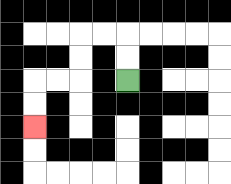{'start': '[5, 3]', 'end': '[1, 5]', 'path_directions': 'U,U,L,L,D,D,L,L,D,D', 'path_coordinates': '[[5, 3], [5, 2], [5, 1], [4, 1], [3, 1], [3, 2], [3, 3], [2, 3], [1, 3], [1, 4], [1, 5]]'}